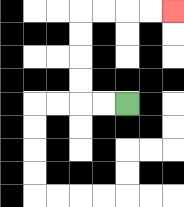{'start': '[5, 4]', 'end': '[7, 0]', 'path_directions': 'L,L,U,U,U,U,R,R,R,R', 'path_coordinates': '[[5, 4], [4, 4], [3, 4], [3, 3], [3, 2], [3, 1], [3, 0], [4, 0], [5, 0], [6, 0], [7, 0]]'}